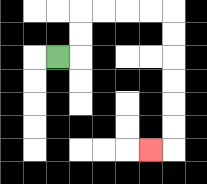{'start': '[2, 2]', 'end': '[6, 6]', 'path_directions': 'R,U,U,R,R,R,R,D,D,D,D,D,D,L', 'path_coordinates': '[[2, 2], [3, 2], [3, 1], [3, 0], [4, 0], [5, 0], [6, 0], [7, 0], [7, 1], [7, 2], [7, 3], [7, 4], [7, 5], [7, 6], [6, 6]]'}